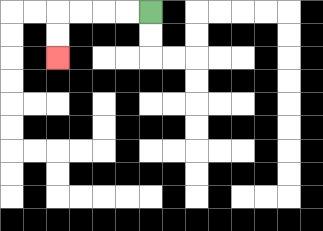{'start': '[6, 0]', 'end': '[2, 2]', 'path_directions': 'L,L,L,L,D,D', 'path_coordinates': '[[6, 0], [5, 0], [4, 0], [3, 0], [2, 0], [2, 1], [2, 2]]'}